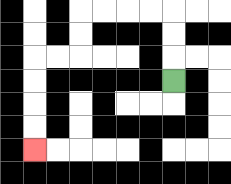{'start': '[7, 3]', 'end': '[1, 6]', 'path_directions': 'U,U,U,L,L,L,L,D,D,L,L,D,D,D,D', 'path_coordinates': '[[7, 3], [7, 2], [7, 1], [7, 0], [6, 0], [5, 0], [4, 0], [3, 0], [3, 1], [3, 2], [2, 2], [1, 2], [1, 3], [1, 4], [1, 5], [1, 6]]'}